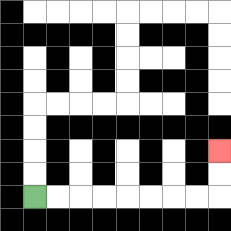{'start': '[1, 8]', 'end': '[9, 6]', 'path_directions': 'R,R,R,R,R,R,R,R,U,U', 'path_coordinates': '[[1, 8], [2, 8], [3, 8], [4, 8], [5, 8], [6, 8], [7, 8], [8, 8], [9, 8], [9, 7], [9, 6]]'}